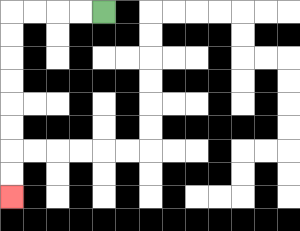{'start': '[4, 0]', 'end': '[0, 8]', 'path_directions': 'L,L,L,L,D,D,D,D,D,D,D,D', 'path_coordinates': '[[4, 0], [3, 0], [2, 0], [1, 0], [0, 0], [0, 1], [0, 2], [0, 3], [0, 4], [0, 5], [0, 6], [0, 7], [0, 8]]'}